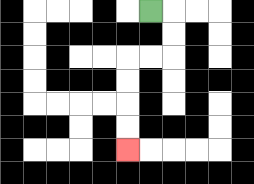{'start': '[6, 0]', 'end': '[5, 6]', 'path_directions': 'R,D,D,L,L,D,D,D,D', 'path_coordinates': '[[6, 0], [7, 0], [7, 1], [7, 2], [6, 2], [5, 2], [5, 3], [5, 4], [5, 5], [5, 6]]'}